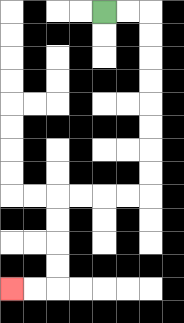{'start': '[4, 0]', 'end': '[0, 12]', 'path_directions': 'R,R,D,D,D,D,D,D,D,D,L,L,L,L,D,D,D,D,L,L', 'path_coordinates': '[[4, 0], [5, 0], [6, 0], [6, 1], [6, 2], [6, 3], [6, 4], [6, 5], [6, 6], [6, 7], [6, 8], [5, 8], [4, 8], [3, 8], [2, 8], [2, 9], [2, 10], [2, 11], [2, 12], [1, 12], [0, 12]]'}